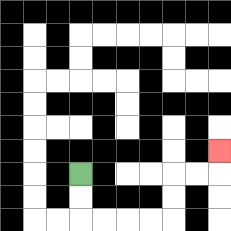{'start': '[3, 7]', 'end': '[9, 6]', 'path_directions': 'D,D,R,R,R,R,U,U,R,R,U', 'path_coordinates': '[[3, 7], [3, 8], [3, 9], [4, 9], [5, 9], [6, 9], [7, 9], [7, 8], [7, 7], [8, 7], [9, 7], [9, 6]]'}